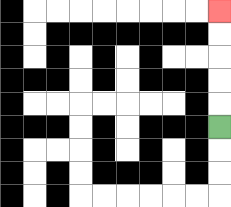{'start': '[9, 5]', 'end': '[9, 0]', 'path_directions': 'U,U,U,U,U', 'path_coordinates': '[[9, 5], [9, 4], [9, 3], [9, 2], [9, 1], [9, 0]]'}